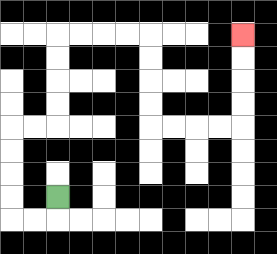{'start': '[2, 8]', 'end': '[10, 1]', 'path_directions': 'D,L,L,U,U,U,U,R,R,U,U,U,U,R,R,R,R,D,D,D,D,R,R,R,R,U,U,U,U', 'path_coordinates': '[[2, 8], [2, 9], [1, 9], [0, 9], [0, 8], [0, 7], [0, 6], [0, 5], [1, 5], [2, 5], [2, 4], [2, 3], [2, 2], [2, 1], [3, 1], [4, 1], [5, 1], [6, 1], [6, 2], [6, 3], [6, 4], [6, 5], [7, 5], [8, 5], [9, 5], [10, 5], [10, 4], [10, 3], [10, 2], [10, 1]]'}